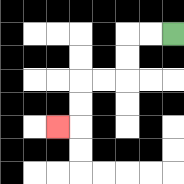{'start': '[7, 1]', 'end': '[2, 5]', 'path_directions': 'L,L,D,D,L,L,D,D,L', 'path_coordinates': '[[7, 1], [6, 1], [5, 1], [5, 2], [5, 3], [4, 3], [3, 3], [3, 4], [3, 5], [2, 5]]'}